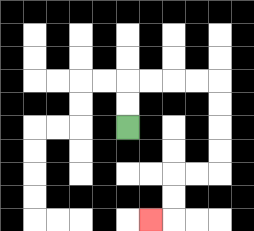{'start': '[5, 5]', 'end': '[6, 9]', 'path_directions': 'U,U,R,R,R,R,D,D,D,D,L,L,D,D,L', 'path_coordinates': '[[5, 5], [5, 4], [5, 3], [6, 3], [7, 3], [8, 3], [9, 3], [9, 4], [9, 5], [9, 6], [9, 7], [8, 7], [7, 7], [7, 8], [7, 9], [6, 9]]'}